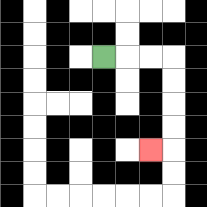{'start': '[4, 2]', 'end': '[6, 6]', 'path_directions': 'R,R,R,D,D,D,D,L', 'path_coordinates': '[[4, 2], [5, 2], [6, 2], [7, 2], [7, 3], [7, 4], [7, 5], [7, 6], [6, 6]]'}